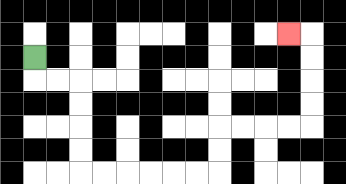{'start': '[1, 2]', 'end': '[12, 1]', 'path_directions': 'D,R,R,D,D,D,D,R,R,R,R,R,R,U,U,R,R,R,R,U,U,U,U,L', 'path_coordinates': '[[1, 2], [1, 3], [2, 3], [3, 3], [3, 4], [3, 5], [3, 6], [3, 7], [4, 7], [5, 7], [6, 7], [7, 7], [8, 7], [9, 7], [9, 6], [9, 5], [10, 5], [11, 5], [12, 5], [13, 5], [13, 4], [13, 3], [13, 2], [13, 1], [12, 1]]'}